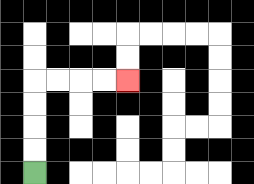{'start': '[1, 7]', 'end': '[5, 3]', 'path_directions': 'U,U,U,U,R,R,R,R', 'path_coordinates': '[[1, 7], [1, 6], [1, 5], [1, 4], [1, 3], [2, 3], [3, 3], [4, 3], [5, 3]]'}